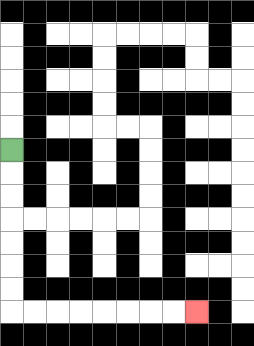{'start': '[0, 6]', 'end': '[8, 13]', 'path_directions': 'D,D,D,D,D,D,D,R,R,R,R,R,R,R,R', 'path_coordinates': '[[0, 6], [0, 7], [0, 8], [0, 9], [0, 10], [0, 11], [0, 12], [0, 13], [1, 13], [2, 13], [3, 13], [4, 13], [5, 13], [6, 13], [7, 13], [8, 13]]'}